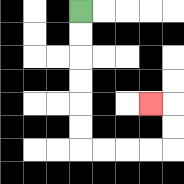{'start': '[3, 0]', 'end': '[6, 4]', 'path_directions': 'D,D,D,D,D,D,R,R,R,R,U,U,L', 'path_coordinates': '[[3, 0], [3, 1], [3, 2], [3, 3], [3, 4], [3, 5], [3, 6], [4, 6], [5, 6], [6, 6], [7, 6], [7, 5], [7, 4], [6, 4]]'}